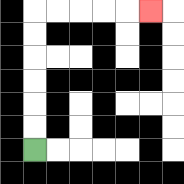{'start': '[1, 6]', 'end': '[6, 0]', 'path_directions': 'U,U,U,U,U,U,R,R,R,R,R', 'path_coordinates': '[[1, 6], [1, 5], [1, 4], [1, 3], [1, 2], [1, 1], [1, 0], [2, 0], [3, 0], [4, 0], [5, 0], [6, 0]]'}